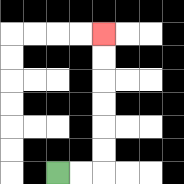{'start': '[2, 7]', 'end': '[4, 1]', 'path_directions': 'R,R,U,U,U,U,U,U', 'path_coordinates': '[[2, 7], [3, 7], [4, 7], [4, 6], [4, 5], [4, 4], [4, 3], [4, 2], [4, 1]]'}